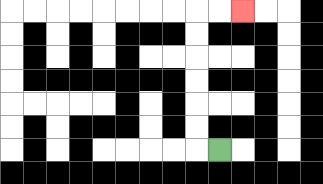{'start': '[9, 6]', 'end': '[10, 0]', 'path_directions': 'L,U,U,U,U,U,U,R,R', 'path_coordinates': '[[9, 6], [8, 6], [8, 5], [8, 4], [8, 3], [8, 2], [8, 1], [8, 0], [9, 0], [10, 0]]'}